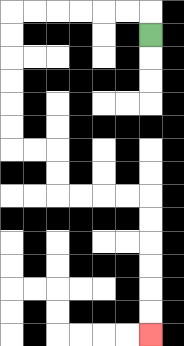{'start': '[6, 1]', 'end': '[6, 14]', 'path_directions': 'U,L,L,L,L,L,L,D,D,D,D,D,D,R,R,D,D,R,R,R,R,D,D,D,D,D,D', 'path_coordinates': '[[6, 1], [6, 0], [5, 0], [4, 0], [3, 0], [2, 0], [1, 0], [0, 0], [0, 1], [0, 2], [0, 3], [0, 4], [0, 5], [0, 6], [1, 6], [2, 6], [2, 7], [2, 8], [3, 8], [4, 8], [5, 8], [6, 8], [6, 9], [6, 10], [6, 11], [6, 12], [6, 13], [6, 14]]'}